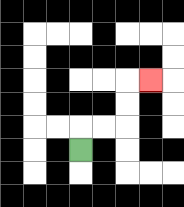{'start': '[3, 6]', 'end': '[6, 3]', 'path_directions': 'U,R,R,U,U,R', 'path_coordinates': '[[3, 6], [3, 5], [4, 5], [5, 5], [5, 4], [5, 3], [6, 3]]'}